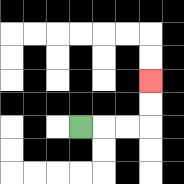{'start': '[3, 5]', 'end': '[6, 3]', 'path_directions': 'R,R,R,U,U', 'path_coordinates': '[[3, 5], [4, 5], [5, 5], [6, 5], [6, 4], [6, 3]]'}